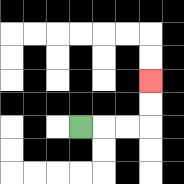{'start': '[3, 5]', 'end': '[6, 3]', 'path_directions': 'R,R,R,U,U', 'path_coordinates': '[[3, 5], [4, 5], [5, 5], [6, 5], [6, 4], [6, 3]]'}